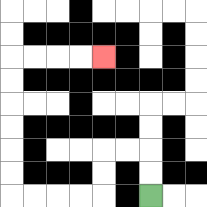{'start': '[6, 8]', 'end': '[4, 2]', 'path_directions': 'U,U,L,L,D,D,L,L,L,L,U,U,U,U,U,U,R,R,R,R', 'path_coordinates': '[[6, 8], [6, 7], [6, 6], [5, 6], [4, 6], [4, 7], [4, 8], [3, 8], [2, 8], [1, 8], [0, 8], [0, 7], [0, 6], [0, 5], [0, 4], [0, 3], [0, 2], [1, 2], [2, 2], [3, 2], [4, 2]]'}